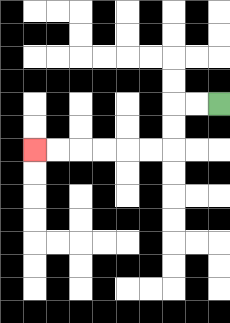{'start': '[9, 4]', 'end': '[1, 6]', 'path_directions': 'L,L,D,D,L,L,L,L,L,L', 'path_coordinates': '[[9, 4], [8, 4], [7, 4], [7, 5], [7, 6], [6, 6], [5, 6], [4, 6], [3, 6], [2, 6], [1, 6]]'}